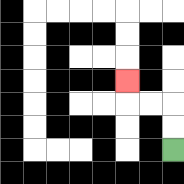{'start': '[7, 6]', 'end': '[5, 3]', 'path_directions': 'U,U,L,L,U', 'path_coordinates': '[[7, 6], [7, 5], [7, 4], [6, 4], [5, 4], [5, 3]]'}